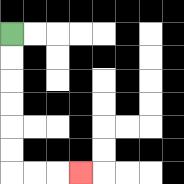{'start': '[0, 1]', 'end': '[3, 7]', 'path_directions': 'D,D,D,D,D,D,R,R,R', 'path_coordinates': '[[0, 1], [0, 2], [0, 3], [0, 4], [0, 5], [0, 6], [0, 7], [1, 7], [2, 7], [3, 7]]'}